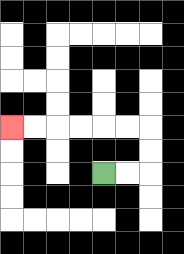{'start': '[4, 7]', 'end': '[0, 5]', 'path_directions': 'R,R,U,U,L,L,L,L,L,L', 'path_coordinates': '[[4, 7], [5, 7], [6, 7], [6, 6], [6, 5], [5, 5], [4, 5], [3, 5], [2, 5], [1, 5], [0, 5]]'}